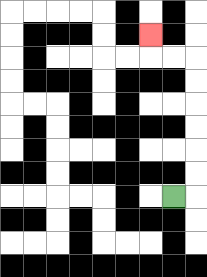{'start': '[7, 8]', 'end': '[6, 1]', 'path_directions': 'R,U,U,U,U,U,U,L,L,U', 'path_coordinates': '[[7, 8], [8, 8], [8, 7], [8, 6], [8, 5], [8, 4], [8, 3], [8, 2], [7, 2], [6, 2], [6, 1]]'}